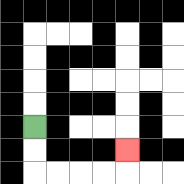{'start': '[1, 5]', 'end': '[5, 6]', 'path_directions': 'D,D,R,R,R,R,U', 'path_coordinates': '[[1, 5], [1, 6], [1, 7], [2, 7], [3, 7], [4, 7], [5, 7], [5, 6]]'}